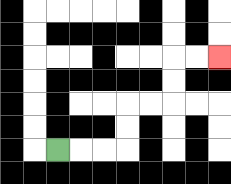{'start': '[2, 6]', 'end': '[9, 2]', 'path_directions': 'R,R,R,U,U,R,R,U,U,R,R', 'path_coordinates': '[[2, 6], [3, 6], [4, 6], [5, 6], [5, 5], [5, 4], [6, 4], [7, 4], [7, 3], [7, 2], [8, 2], [9, 2]]'}